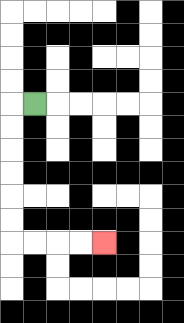{'start': '[1, 4]', 'end': '[4, 10]', 'path_directions': 'L,D,D,D,D,D,D,R,R,R,R', 'path_coordinates': '[[1, 4], [0, 4], [0, 5], [0, 6], [0, 7], [0, 8], [0, 9], [0, 10], [1, 10], [2, 10], [3, 10], [4, 10]]'}